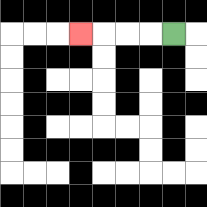{'start': '[7, 1]', 'end': '[3, 1]', 'path_directions': 'L,L,L,L', 'path_coordinates': '[[7, 1], [6, 1], [5, 1], [4, 1], [3, 1]]'}